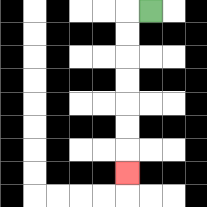{'start': '[6, 0]', 'end': '[5, 7]', 'path_directions': 'L,D,D,D,D,D,D,D', 'path_coordinates': '[[6, 0], [5, 0], [5, 1], [5, 2], [5, 3], [5, 4], [5, 5], [5, 6], [5, 7]]'}